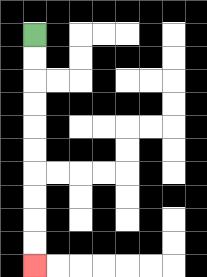{'start': '[1, 1]', 'end': '[1, 11]', 'path_directions': 'D,D,D,D,D,D,D,D,D,D', 'path_coordinates': '[[1, 1], [1, 2], [1, 3], [1, 4], [1, 5], [1, 6], [1, 7], [1, 8], [1, 9], [1, 10], [1, 11]]'}